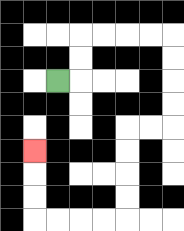{'start': '[2, 3]', 'end': '[1, 6]', 'path_directions': 'R,U,U,R,R,R,R,D,D,D,D,L,L,D,D,D,D,L,L,L,L,U,U,U', 'path_coordinates': '[[2, 3], [3, 3], [3, 2], [3, 1], [4, 1], [5, 1], [6, 1], [7, 1], [7, 2], [7, 3], [7, 4], [7, 5], [6, 5], [5, 5], [5, 6], [5, 7], [5, 8], [5, 9], [4, 9], [3, 9], [2, 9], [1, 9], [1, 8], [1, 7], [1, 6]]'}